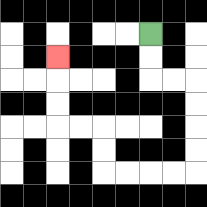{'start': '[6, 1]', 'end': '[2, 2]', 'path_directions': 'D,D,R,R,D,D,D,D,L,L,L,L,U,U,L,L,U,U,U', 'path_coordinates': '[[6, 1], [6, 2], [6, 3], [7, 3], [8, 3], [8, 4], [8, 5], [8, 6], [8, 7], [7, 7], [6, 7], [5, 7], [4, 7], [4, 6], [4, 5], [3, 5], [2, 5], [2, 4], [2, 3], [2, 2]]'}